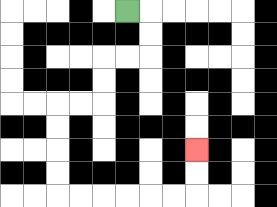{'start': '[5, 0]', 'end': '[8, 6]', 'path_directions': 'R,D,D,L,L,D,D,L,L,D,D,D,D,R,R,R,R,R,R,U,U', 'path_coordinates': '[[5, 0], [6, 0], [6, 1], [6, 2], [5, 2], [4, 2], [4, 3], [4, 4], [3, 4], [2, 4], [2, 5], [2, 6], [2, 7], [2, 8], [3, 8], [4, 8], [5, 8], [6, 8], [7, 8], [8, 8], [8, 7], [8, 6]]'}